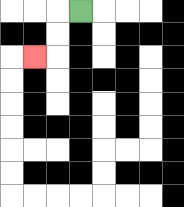{'start': '[3, 0]', 'end': '[1, 2]', 'path_directions': 'L,D,D,L', 'path_coordinates': '[[3, 0], [2, 0], [2, 1], [2, 2], [1, 2]]'}